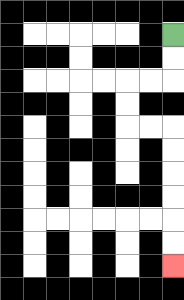{'start': '[7, 1]', 'end': '[7, 11]', 'path_directions': 'D,D,L,L,D,D,R,R,D,D,D,D,D,D', 'path_coordinates': '[[7, 1], [7, 2], [7, 3], [6, 3], [5, 3], [5, 4], [5, 5], [6, 5], [7, 5], [7, 6], [7, 7], [7, 8], [7, 9], [7, 10], [7, 11]]'}